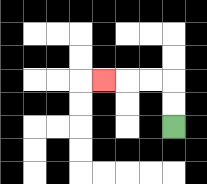{'start': '[7, 5]', 'end': '[4, 3]', 'path_directions': 'U,U,L,L,L', 'path_coordinates': '[[7, 5], [7, 4], [7, 3], [6, 3], [5, 3], [4, 3]]'}